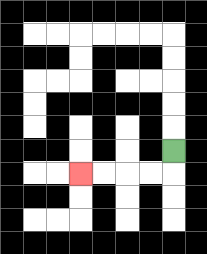{'start': '[7, 6]', 'end': '[3, 7]', 'path_directions': 'D,L,L,L,L', 'path_coordinates': '[[7, 6], [7, 7], [6, 7], [5, 7], [4, 7], [3, 7]]'}